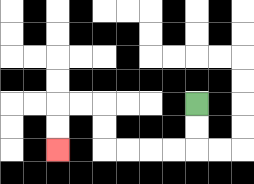{'start': '[8, 4]', 'end': '[2, 6]', 'path_directions': 'D,D,L,L,L,L,U,U,L,L,D,D', 'path_coordinates': '[[8, 4], [8, 5], [8, 6], [7, 6], [6, 6], [5, 6], [4, 6], [4, 5], [4, 4], [3, 4], [2, 4], [2, 5], [2, 6]]'}